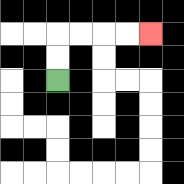{'start': '[2, 3]', 'end': '[6, 1]', 'path_directions': 'U,U,R,R,R,R', 'path_coordinates': '[[2, 3], [2, 2], [2, 1], [3, 1], [4, 1], [5, 1], [6, 1]]'}